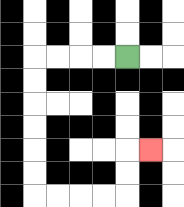{'start': '[5, 2]', 'end': '[6, 6]', 'path_directions': 'L,L,L,L,D,D,D,D,D,D,R,R,R,R,U,U,R', 'path_coordinates': '[[5, 2], [4, 2], [3, 2], [2, 2], [1, 2], [1, 3], [1, 4], [1, 5], [1, 6], [1, 7], [1, 8], [2, 8], [3, 8], [4, 8], [5, 8], [5, 7], [5, 6], [6, 6]]'}